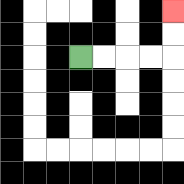{'start': '[3, 2]', 'end': '[7, 0]', 'path_directions': 'R,R,R,R,U,U', 'path_coordinates': '[[3, 2], [4, 2], [5, 2], [6, 2], [7, 2], [7, 1], [7, 0]]'}